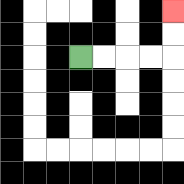{'start': '[3, 2]', 'end': '[7, 0]', 'path_directions': 'R,R,R,R,U,U', 'path_coordinates': '[[3, 2], [4, 2], [5, 2], [6, 2], [7, 2], [7, 1], [7, 0]]'}